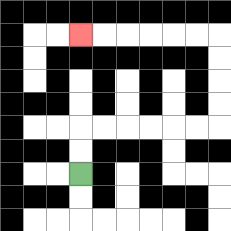{'start': '[3, 7]', 'end': '[3, 1]', 'path_directions': 'U,U,R,R,R,R,R,R,U,U,U,U,L,L,L,L,L,L', 'path_coordinates': '[[3, 7], [3, 6], [3, 5], [4, 5], [5, 5], [6, 5], [7, 5], [8, 5], [9, 5], [9, 4], [9, 3], [9, 2], [9, 1], [8, 1], [7, 1], [6, 1], [5, 1], [4, 1], [3, 1]]'}